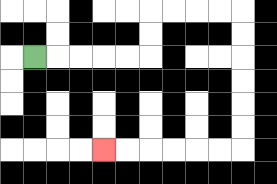{'start': '[1, 2]', 'end': '[4, 6]', 'path_directions': 'R,R,R,R,R,U,U,R,R,R,R,D,D,D,D,D,D,L,L,L,L,L,L', 'path_coordinates': '[[1, 2], [2, 2], [3, 2], [4, 2], [5, 2], [6, 2], [6, 1], [6, 0], [7, 0], [8, 0], [9, 0], [10, 0], [10, 1], [10, 2], [10, 3], [10, 4], [10, 5], [10, 6], [9, 6], [8, 6], [7, 6], [6, 6], [5, 6], [4, 6]]'}